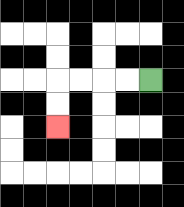{'start': '[6, 3]', 'end': '[2, 5]', 'path_directions': 'L,L,L,L,D,D', 'path_coordinates': '[[6, 3], [5, 3], [4, 3], [3, 3], [2, 3], [2, 4], [2, 5]]'}